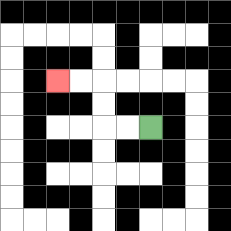{'start': '[6, 5]', 'end': '[2, 3]', 'path_directions': 'L,L,U,U,L,L', 'path_coordinates': '[[6, 5], [5, 5], [4, 5], [4, 4], [4, 3], [3, 3], [2, 3]]'}